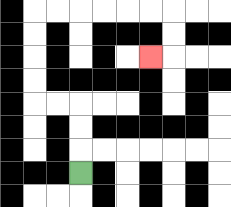{'start': '[3, 7]', 'end': '[6, 2]', 'path_directions': 'U,U,U,L,L,U,U,U,U,R,R,R,R,R,R,D,D,L', 'path_coordinates': '[[3, 7], [3, 6], [3, 5], [3, 4], [2, 4], [1, 4], [1, 3], [1, 2], [1, 1], [1, 0], [2, 0], [3, 0], [4, 0], [5, 0], [6, 0], [7, 0], [7, 1], [7, 2], [6, 2]]'}